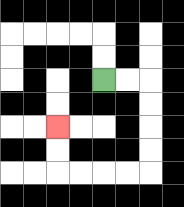{'start': '[4, 3]', 'end': '[2, 5]', 'path_directions': 'R,R,D,D,D,D,L,L,L,L,U,U', 'path_coordinates': '[[4, 3], [5, 3], [6, 3], [6, 4], [6, 5], [6, 6], [6, 7], [5, 7], [4, 7], [3, 7], [2, 7], [2, 6], [2, 5]]'}